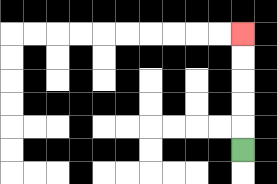{'start': '[10, 6]', 'end': '[10, 1]', 'path_directions': 'U,U,U,U,U', 'path_coordinates': '[[10, 6], [10, 5], [10, 4], [10, 3], [10, 2], [10, 1]]'}